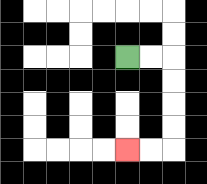{'start': '[5, 2]', 'end': '[5, 6]', 'path_directions': 'R,R,D,D,D,D,L,L', 'path_coordinates': '[[5, 2], [6, 2], [7, 2], [7, 3], [7, 4], [7, 5], [7, 6], [6, 6], [5, 6]]'}